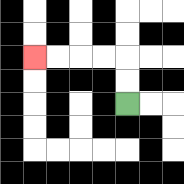{'start': '[5, 4]', 'end': '[1, 2]', 'path_directions': 'U,U,L,L,L,L', 'path_coordinates': '[[5, 4], [5, 3], [5, 2], [4, 2], [3, 2], [2, 2], [1, 2]]'}